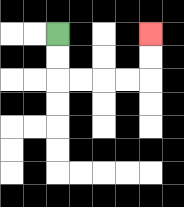{'start': '[2, 1]', 'end': '[6, 1]', 'path_directions': 'D,D,R,R,R,R,U,U', 'path_coordinates': '[[2, 1], [2, 2], [2, 3], [3, 3], [4, 3], [5, 3], [6, 3], [6, 2], [6, 1]]'}